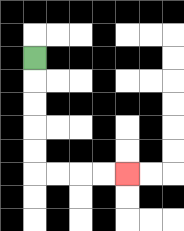{'start': '[1, 2]', 'end': '[5, 7]', 'path_directions': 'D,D,D,D,D,R,R,R,R', 'path_coordinates': '[[1, 2], [1, 3], [1, 4], [1, 5], [1, 6], [1, 7], [2, 7], [3, 7], [4, 7], [5, 7]]'}